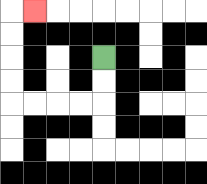{'start': '[4, 2]', 'end': '[1, 0]', 'path_directions': 'D,D,L,L,L,L,U,U,U,U,R', 'path_coordinates': '[[4, 2], [4, 3], [4, 4], [3, 4], [2, 4], [1, 4], [0, 4], [0, 3], [0, 2], [0, 1], [0, 0], [1, 0]]'}